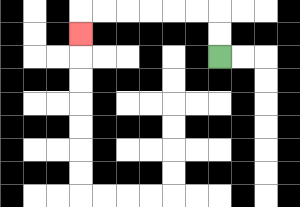{'start': '[9, 2]', 'end': '[3, 1]', 'path_directions': 'U,U,L,L,L,L,L,L,D', 'path_coordinates': '[[9, 2], [9, 1], [9, 0], [8, 0], [7, 0], [6, 0], [5, 0], [4, 0], [3, 0], [3, 1]]'}